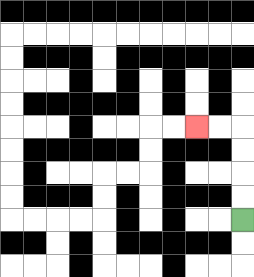{'start': '[10, 9]', 'end': '[8, 5]', 'path_directions': 'U,U,U,U,L,L', 'path_coordinates': '[[10, 9], [10, 8], [10, 7], [10, 6], [10, 5], [9, 5], [8, 5]]'}